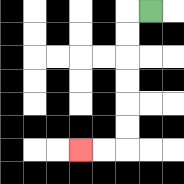{'start': '[6, 0]', 'end': '[3, 6]', 'path_directions': 'L,D,D,D,D,D,D,L,L', 'path_coordinates': '[[6, 0], [5, 0], [5, 1], [5, 2], [5, 3], [5, 4], [5, 5], [5, 6], [4, 6], [3, 6]]'}